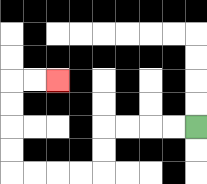{'start': '[8, 5]', 'end': '[2, 3]', 'path_directions': 'L,L,L,L,D,D,L,L,L,L,U,U,U,U,R,R', 'path_coordinates': '[[8, 5], [7, 5], [6, 5], [5, 5], [4, 5], [4, 6], [4, 7], [3, 7], [2, 7], [1, 7], [0, 7], [0, 6], [0, 5], [0, 4], [0, 3], [1, 3], [2, 3]]'}